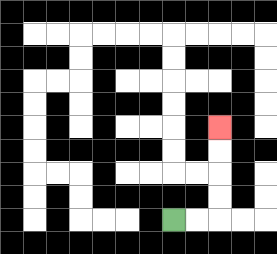{'start': '[7, 9]', 'end': '[9, 5]', 'path_directions': 'R,R,U,U,U,U', 'path_coordinates': '[[7, 9], [8, 9], [9, 9], [9, 8], [9, 7], [9, 6], [9, 5]]'}